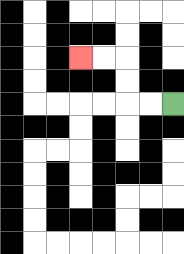{'start': '[7, 4]', 'end': '[3, 2]', 'path_directions': 'L,L,U,U,L,L', 'path_coordinates': '[[7, 4], [6, 4], [5, 4], [5, 3], [5, 2], [4, 2], [3, 2]]'}